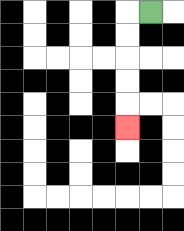{'start': '[6, 0]', 'end': '[5, 5]', 'path_directions': 'L,D,D,D,D,D', 'path_coordinates': '[[6, 0], [5, 0], [5, 1], [5, 2], [5, 3], [5, 4], [5, 5]]'}